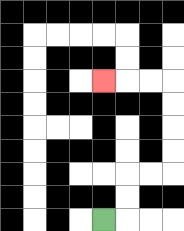{'start': '[4, 9]', 'end': '[4, 3]', 'path_directions': 'R,U,U,R,R,U,U,U,U,L,L,L', 'path_coordinates': '[[4, 9], [5, 9], [5, 8], [5, 7], [6, 7], [7, 7], [7, 6], [7, 5], [7, 4], [7, 3], [6, 3], [5, 3], [4, 3]]'}